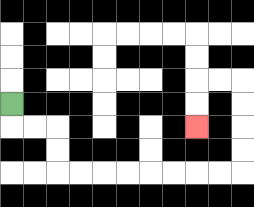{'start': '[0, 4]', 'end': '[8, 5]', 'path_directions': 'D,R,R,D,D,R,R,R,R,R,R,R,R,U,U,U,U,L,L,D,D', 'path_coordinates': '[[0, 4], [0, 5], [1, 5], [2, 5], [2, 6], [2, 7], [3, 7], [4, 7], [5, 7], [6, 7], [7, 7], [8, 7], [9, 7], [10, 7], [10, 6], [10, 5], [10, 4], [10, 3], [9, 3], [8, 3], [8, 4], [8, 5]]'}